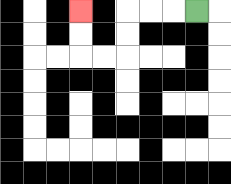{'start': '[8, 0]', 'end': '[3, 0]', 'path_directions': 'L,L,L,D,D,L,L,U,U', 'path_coordinates': '[[8, 0], [7, 0], [6, 0], [5, 0], [5, 1], [5, 2], [4, 2], [3, 2], [3, 1], [3, 0]]'}